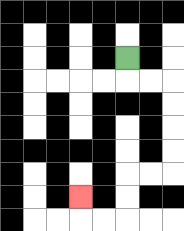{'start': '[5, 2]', 'end': '[3, 8]', 'path_directions': 'D,R,R,D,D,D,D,L,L,D,D,L,L,U', 'path_coordinates': '[[5, 2], [5, 3], [6, 3], [7, 3], [7, 4], [7, 5], [7, 6], [7, 7], [6, 7], [5, 7], [5, 8], [5, 9], [4, 9], [3, 9], [3, 8]]'}